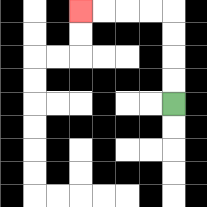{'start': '[7, 4]', 'end': '[3, 0]', 'path_directions': 'U,U,U,U,L,L,L,L', 'path_coordinates': '[[7, 4], [7, 3], [7, 2], [7, 1], [7, 0], [6, 0], [5, 0], [4, 0], [3, 0]]'}